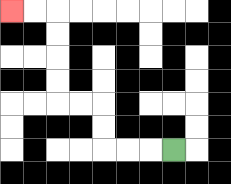{'start': '[7, 6]', 'end': '[0, 0]', 'path_directions': 'L,L,L,U,U,L,L,U,U,U,U,L,L', 'path_coordinates': '[[7, 6], [6, 6], [5, 6], [4, 6], [4, 5], [4, 4], [3, 4], [2, 4], [2, 3], [2, 2], [2, 1], [2, 0], [1, 0], [0, 0]]'}